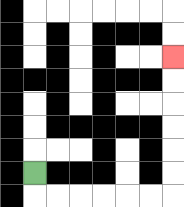{'start': '[1, 7]', 'end': '[7, 2]', 'path_directions': 'D,R,R,R,R,R,R,U,U,U,U,U,U', 'path_coordinates': '[[1, 7], [1, 8], [2, 8], [3, 8], [4, 8], [5, 8], [6, 8], [7, 8], [7, 7], [7, 6], [7, 5], [7, 4], [7, 3], [7, 2]]'}